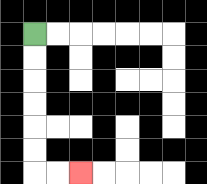{'start': '[1, 1]', 'end': '[3, 7]', 'path_directions': 'D,D,D,D,D,D,R,R', 'path_coordinates': '[[1, 1], [1, 2], [1, 3], [1, 4], [1, 5], [1, 6], [1, 7], [2, 7], [3, 7]]'}